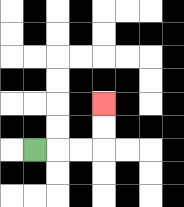{'start': '[1, 6]', 'end': '[4, 4]', 'path_directions': 'R,R,R,U,U', 'path_coordinates': '[[1, 6], [2, 6], [3, 6], [4, 6], [4, 5], [4, 4]]'}